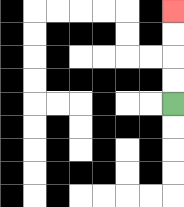{'start': '[7, 4]', 'end': '[7, 0]', 'path_directions': 'U,U,U,U', 'path_coordinates': '[[7, 4], [7, 3], [7, 2], [7, 1], [7, 0]]'}